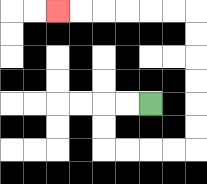{'start': '[6, 4]', 'end': '[2, 0]', 'path_directions': 'L,L,D,D,R,R,R,R,U,U,U,U,U,U,L,L,L,L,L,L', 'path_coordinates': '[[6, 4], [5, 4], [4, 4], [4, 5], [4, 6], [5, 6], [6, 6], [7, 6], [8, 6], [8, 5], [8, 4], [8, 3], [8, 2], [8, 1], [8, 0], [7, 0], [6, 0], [5, 0], [4, 0], [3, 0], [2, 0]]'}